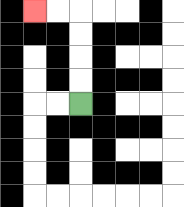{'start': '[3, 4]', 'end': '[1, 0]', 'path_directions': 'U,U,U,U,L,L', 'path_coordinates': '[[3, 4], [3, 3], [3, 2], [3, 1], [3, 0], [2, 0], [1, 0]]'}